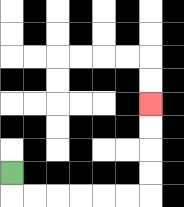{'start': '[0, 7]', 'end': '[6, 4]', 'path_directions': 'D,R,R,R,R,R,R,U,U,U,U', 'path_coordinates': '[[0, 7], [0, 8], [1, 8], [2, 8], [3, 8], [4, 8], [5, 8], [6, 8], [6, 7], [6, 6], [6, 5], [6, 4]]'}